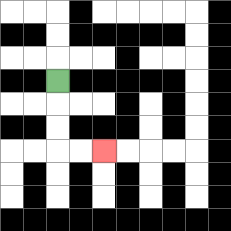{'start': '[2, 3]', 'end': '[4, 6]', 'path_directions': 'D,D,D,R,R', 'path_coordinates': '[[2, 3], [2, 4], [2, 5], [2, 6], [3, 6], [4, 6]]'}